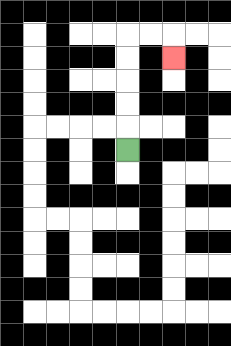{'start': '[5, 6]', 'end': '[7, 2]', 'path_directions': 'U,U,U,U,U,R,R,D', 'path_coordinates': '[[5, 6], [5, 5], [5, 4], [5, 3], [5, 2], [5, 1], [6, 1], [7, 1], [7, 2]]'}